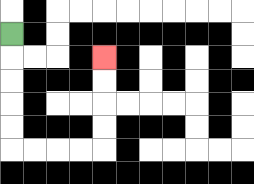{'start': '[0, 1]', 'end': '[4, 2]', 'path_directions': 'D,D,D,D,D,R,R,R,R,U,U,U,U', 'path_coordinates': '[[0, 1], [0, 2], [0, 3], [0, 4], [0, 5], [0, 6], [1, 6], [2, 6], [3, 6], [4, 6], [4, 5], [4, 4], [4, 3], [4, 2]]'}